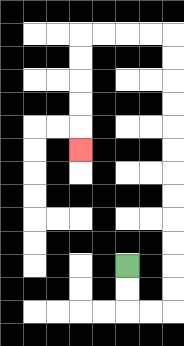{'start': '[5, 11]', 'end': '[3, 6]', 'path_directions': 'D,D,R,R,U,U,U,U,U,U,U,U,U,U,U,U,L,L,L,L,D,D,D,D,D', 'path_coordinates': '[[5, 11], [5, 12], [5, 13], [6, 13], [7, 13], [7, 12], [7, 11], [7, 10], [7, 9], [7, 8], [7, 7], [7, 6], [7, 5], [7, 4], [7, 3], [7, 2], [7, 1], [6, 1], [5, 1], [4, 1], [3, 1], [3, 2], [3, 3], [3, 4], [3, 5], [3, 6]]'}